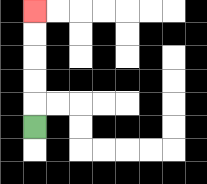{'start': '[1, 5]', 'end': '[1, 0]', 'path_directions': 'U,U,U,U,U', 'path_coordinates': '[[1, 5], [1, 4], [1, 3], [1, 2], [1, 1], [1, 0]]'}